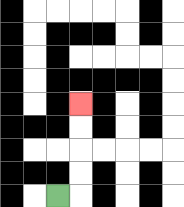{'start': '[2, 8]', 'end': '[3, 4]', 'path_directions': 'R,U,U,U,U', 'path_coordinates': '[[2, 8], [3, 8], [3, 7], [3, 6], [3, 5], [3, 4]]'}